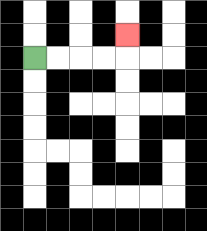{'start': '[1, 2]', 'end': '[5, 1]', 'path_directions': 'R,R,R,R,U', 'path_coordinates': '[[1, 2], [2, 2], [3, 2], [4, 2], [5, 2], [5, 1]]'}